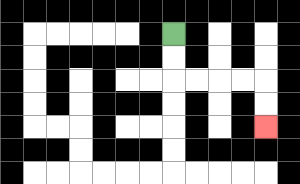{'start': '[7, 1]', 'end': '[11, 5]', 'path_directions': 'D,D,R,R,R,R,D,D', 'path_coordinates': '[[7, 1], [7, 2], [7, 3], [8, 3], [9, 3], [10, 3], [11, 3], [11, 4], [11, 5]]'}